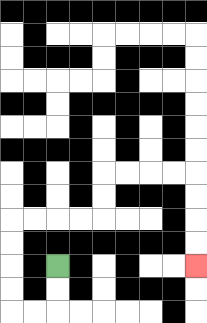{'start': '[2, 11]', 'end': '[8, 11]', 'path_directions': 'D,D,L,L,U,U,U,U,R,R,R,R,U,U,R,R,R,R,D,D,D,D', 'path_coordinates': '[[2, 11], [2, 12], [2, 13], [1, 13], [0, 13], [0, 12], [0, 11], [0, 10], [0, 9], [1, 9], [2, 9], [3, 9], [4, 9], [4, 8], [4, 7], [5, 7], [6, 7], [7, 7], [8, 7], [8, 8], [8, 9], [8, 10], [8, 11]]'}